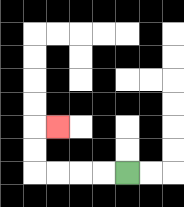{'start': '[5, 7]', 'end': '[2, 5]', 'path_directions': 'L,L,L,L,U,U,R', 'path_coordinates': '[[5, 7], [4, 7], [3, 7], [2, 7], [1, 7], [1, 6], [1, 5], [2, 5]]'}